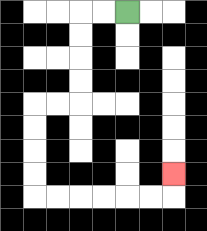{'start': '[5, 0]', 'end': '[7, 7]', 'path_directions': 'L,L,D,D,D,D,L,L,D,D,D,D,R,R,R,R,R,R,U', 'path_coordinates': '[[5, 0], [4, 0], [3, 0], [3, 1], [3, 2], [3, 3], [3, 4], [2, 4], [1, 4], [1, 5], [1, 6], [1, 7], [1, 8], [2, 8], [3, 8], [4, 8], [5, 8], [6, 8], [7, 8], [7, 7]]'}